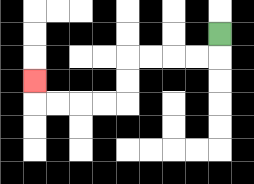{'start': '[9, 1]', 'end': '[1, 3]', 'path_directions': 'D,L,L,L,L,D,D,L,L,L,L,U', 'path_coordinates': '[[9, 1], [9, 2], [8, 2], [7, 2], [6, 2], [5, 2], [5, 3], [5, 4], [4, 4], [3, 4], [2, 4], [1, 4], [1, 3]]'}